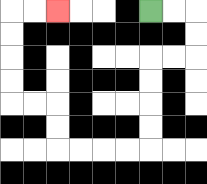{'start': '[6, 0]', 'end': '[2, 0]', 'path_directions': 'R,R,D,D,L,L,D,D,D,D,L,L,L,L,U,U,L,L,U,U,U,U,R,R', 'path_coordinates': '[[6, 0], [7, 0], [8, 0], [8, 1], [8, 2], [7, 2], [6, 2], [6, 3], [6, 4], [6, 5], [6, 6], [5, 6], [4, 6], [3, 6], [2, 6], [2, 5], [2, 4], [1, 4], [0, 4], [0, 3], [0, 2], [0, 1], [0, 0], [1, 0], [2, 0]]'}